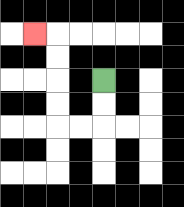{'start': '[4, 3]', 'end': '[1, 1]', 'path_directions': 'D,D,L,L,U,U,U,U,L', 'path_coordinates': '[[4, 3], [4, 4], [4, 5], [3, 5], [2, 5], [2, 4], [2, 3], [2, 2], [2, 1], [1, 1]]'}